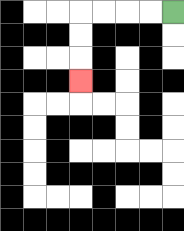{'start': '[7, 0]', 'end': '[3, 3]', 'path_directions': 'L,L,L,L,D,D,D', 'path_coordinates': '[[7, 0], [6, 0], [5, 0], [4, 0], [3, 0], [3, 1], [3, 2], [3, 3]]'}